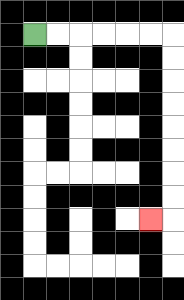{'start': '[1, 1]', 'end': '[6, 9]', 'path_directions': 'R,R,R,R,R,R,D,D,D,D,D,D,D,D,L', 'path_coordinates': '[[1, 1], [2, 1], [3, 1], [4, 1], [5, 1], [6, 1], [7, 1], [7, 2], [7, 3], [7, 4], [7, 5], [7, 6], [7, 7], [7, 8], [7, 9], [6, 9]]'}